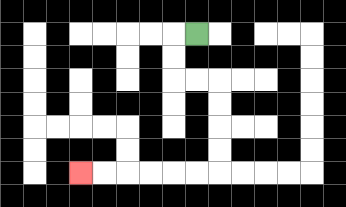{'start': '[8, 1]', 'end': '[3, 7]', 'path_directions': 'L,D,D,R,R,D,D,D,D,L,L,L,L,L,L', 'path_coordinates': '[[8, 1], [7, 1], [7, 2], [7, 3], [8, 3], [9, 3], [9, 4], [9, 5], [9, 6], [9, 7], [8, 7], [7, 7], [6, 7], [5, 7], [4, 7], [3, 7]]'}